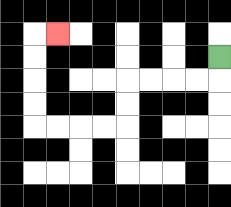{'start': '[9, 2]', 'end': '[2, 1]', 'path_directions': 'D,L,L,L,L,D,D,L,L,L,L,U,U,U,U,R', 'path_coordinates': '[[9, 2], [9, 3], [8, 3], [7, 3], [6, 3], [5, 3], [5, 4], [5, 5], [4, 5], [3, 5], [2, 5], [1, 5], [1, 4], [1, 3], [1, 2], [1, 1], [2, 1]]'}